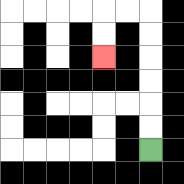{'start': '[6, 6]', 'end': '[4, 2]', 'path_directions': 'U,U,U,U,U,U,L,L,D,D', 'path_coordinates': '[[6, 6], [6, 5], [6, 4], [6, 3], [6, 2], [6, 1], [6, 0], [5, 0], [4, 0], [4, 1], [4, 2]]'}